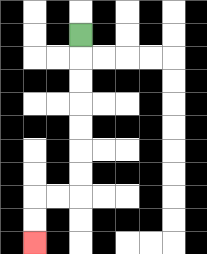{'start': '[3, 1]', 'end': '[1, 10]', 'path_directions': 'D,D,D,D,D,D,D,L,L,D,D', 'path_coordinates': '[[3, 1], [3, 2], [3, 3], [3, 4], [3, 5], [3, 6], [3, 7], [3, 8], [2, 8], [1, 8], [1, 9], [1, 10]]'}